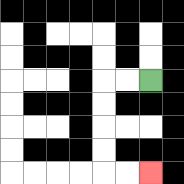{'start': '[6, 3]', 'end': '[6, 7]', 'path_directions': 'L,L,D,D,D,D,R,R', 'path_coordinates': '[[6, 3], [5, 3], [4, 3], [4, 4], [4, 5], [4, 6], [4, 7], [5, 7], [6, 7]]'}